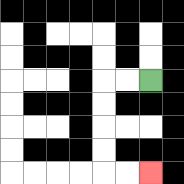{'start': '[6, 3]', 'end': '[6, 7]', 'path_directions': 'L,L,D,D,D,D,R,R', 'path_coordinates': '[[6, 3], [5, 3], [4, 3], [4, 4], [4, 5], [4, 6], [4, 7], [5, 7], [6, 7]]'}